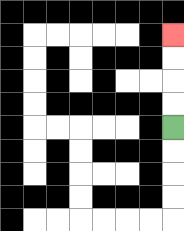{'start': '[7, 5]', 'end': '[7, 1]', 'path_directions': 'U,U,U,U', 'path_coordinates': '[[7, 5], [7, 4], [7, 3], [7, 2], [7, 1]]'}